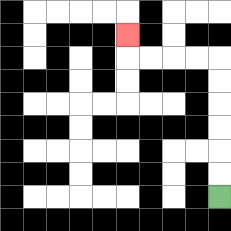{'start': '[9, 8]', 'end': '[5, 1]', 'path_directions': 'U,U,U,U,U,U,L,L,L,L,U', 'path_coordinates': '[[9, 8], [9, 7], [9, 6], [9, 5], [9, 4], [9, 3], [9, 2], [8, 2], [7, 2], [6, 2], [5, 2], [5, 1]]'}